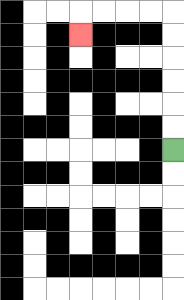{'start': '[7, 6]', 'end': '[3, 1]', 'path_directions': 'U,U,U,U,U,U,L,L,L,L,D', 'path_coordinates': '[[7, 6], [7, 5], [7, 4], [7, 3], [7, 2], [7, 1], [7, 0], [6, 0], [5, 0], [4, 0], [3, 0], [3, 1]]'}